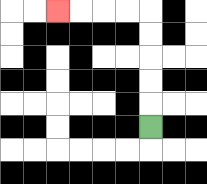{'start': '[6, 5]', 'end': '[2, 0]', 'path_directions': 'U,U,U,U,U,L,L,L,L', 'path_coordinates': '[[6, 5], [6, 4], [6, 3], [6, 2], [6, 1], [6, 0], [5, 0], [4, 0], [3, 0], [2, 0]]'}